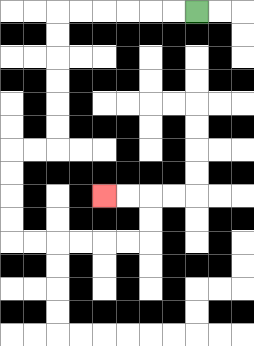{'start': '[8, 0]', 'end': '[4, 8]', 'path_directions': 'L,L,L,L,L,L,D,D,D,D,D,D,L,L,D,D,D,D,R,R,R,R,R,R,U,U,L,L', 'path_coordinates': '[[8, 0], [7, 0], [6, 0], [5, 0], [4, 0], [3, 0], [2, 0], [2, 1], [2, 2], [2, 3], [2, 4], [2, 5], [2, 6], [1, 6], [0, 6], [0, 7], [0, 8], [0, 9], [0, 10], [1, 10], [2, 10], [3, 10], [4, 10], [5, 10], [6, 10], [6, 9], [6, 8], [5, 8], [4, 8]]'}